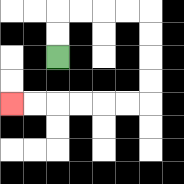{'start': '[2, 2]', 'end': '[0, 4]', 'path_directions': 'U,U,R,R,R,R,D,D,D,D,L,L,L,L,L,L', 'path_coordinates': '[[2, 2], [2, 1], [2, 0], [3, 0], [4, 0], [5, 0], [6, 0], [6, 1], [6, 2], [6, 3], [6, 4], [5, 4], [4, 4], [3, 4], [2, 4], [1, 4], [0, 4]]'}